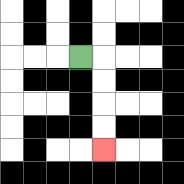{'start': '[3, 2]', 'end': '[4, 6]', 'path_directions': 'R,D,D,D,D', 'path_coordinates': '[[3, 2], [4, 2], [4, 3], [4, 4], [4, 5], [4, 6]]'}